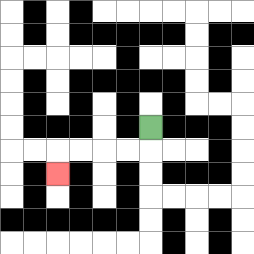{'start': '[6, 5]', 'end': '[2, 7]', 'path_directions': 'D,L,L,L,L,D', 'path_coordinates': '[[6, 5], [6, 6], [5, 6], [4, 6], [3, 6], [2, 6], [2, 7]]'}